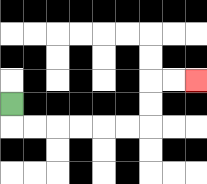{'start': '[0, 4]', 'end': '[8, 3]', 'path_directions': 'D,R,R,R,R,R,R,U,U,R,R', 'path_coordinates': '[[0, 4], [0, 5], [1, 5], [2, 5], [3, 5], [4, 5], [5, 5], [6, 5], [6, 4], [6, 3], [7, 3], [8, 3]]'}